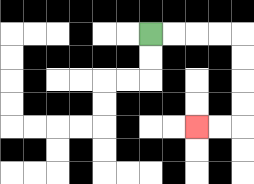{'start': '[6, 1]', 'end': '[8, 5]', 'path_directions': 'R,R,R,R,D,D,D,D,L,L', 'path_coordinates': '[[6, 1], [7, 1], [8, 1], [9, 1], [10, 1], [10, 2], [10, 3], [10, 4], [10, 5], [9, 5], [8, 5]]'}